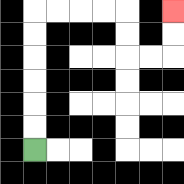{'start': '[1, 6]', 'end': '[7, 0]', 'path_directions': 'U,U,U,U,U,U,R,R,R,R,D,D,R,R,U,U', 'path_coordinates': '[[1, 6], [1, 5], [1, 4], [1, 3], [1, 2], [1, 1], [1, 0], [2, 0], [3, 0], [4, 0], [5, 0], [5, 1], [5, 2], [6, 2], [7, 2], [7, 1], [7, 0]]'}